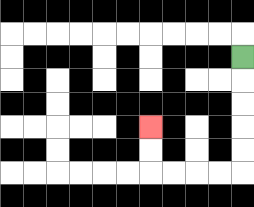{'start': '[10, 2]', 'end': '[6, 5]', 'path_directions': 'D,D,D,D,D,L,L,L,L,U,U', 'path_coordinates': '[[10, 2], [10, 3], [10, 4], [10, 5], [10, 6], [10, 7], [9, 7], [8, 7], [7, 7], [6, 7], [6, 6], [6, 5]]'}